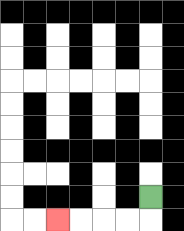{'start': '[6, 8]', 'end': '[2, 9]', 'path_directions': 'D,L,L,L,L', 'path_coordinates': '[[6, 8], [6, 9], [5, 9], [4, 9], [3, 9], [2, 9]]'}